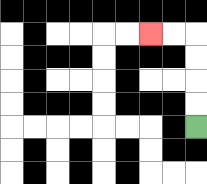{'start': '[8, 5]', 'end': '[6, 1]', 'path_directions': 'U,U,U,U,L,L', 'path_coordinates': '[[8, 5], [8, 4], [8, 3], [8, 2], [8, 1], [7, 1], [6, 1]]'}